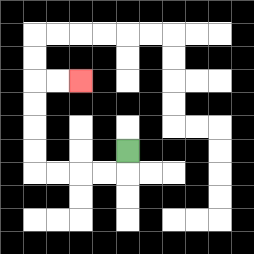{'start': '[5, 6]', 'end': '[3, 3]', 'path_directions': 'D,L,L,L,L,U,U,U,U,R,R', 'path_coordinates': '[[5, 6], [5, 7], [4, 7], [3, 7], [2, 7], [1, 7], [1, 6], [1, 5], [1, 4], [1, 3], [2, 3], [3, 3]]'}